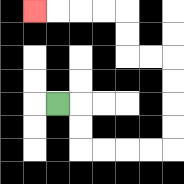{'start': '[2, 4]', 'end': '[1, 0]', 'path_directions': 'R,D,D,R,R,R,R,U,U,U,U,L,L,U,U,L,L,L,L', 'path_coordinates': '[[2, 4], [3, 4], [3, 5], [3, 6], [4, 6], [5, 6], [6, 6], [7, 6], [7, 5], [7, 4], [7, 3], [7, 2], [6, 2], [5, 2], [5, 1], [5, 0], [4, 0], [3, 0], [2, 0], [1, 0]]'}